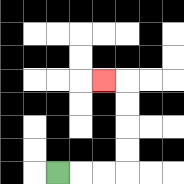{'start': '[2, 7]', 'end': '[4, 3]', 'path_directions': 'R,R,R,U,U,U,U,L', 'path_coordinates': '[[2, 7], [3, 7], [4, 7], [5, 7], [5, 6], [5, 5], [5, 4], [5, 3], [4, 3]]'}